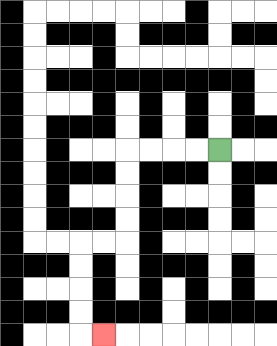{'start': '[9, 6]', 'end': '[4, 14]', 'path_directions': 'L,L,L,L,D,D,D,D,L,L,D,D,D,D,R', 'path_coordinates': '[[9, 6], [8, 6], [7, 6], [6, 6], [5, 6], [5, 7], [5, 8], [5, 9], [5, 10], [4, 10], [3, 10], [3, 11], [3, 12], [3, 13], [3, 14], [4, 14]]'}